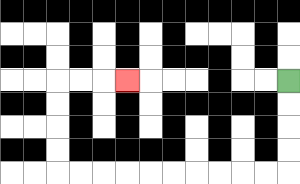{'start': '[12, 3]', 'end': '[5, 3]', 'path_directions': 'D,D,D,D,L,L,L,L,L,L,L,L,L,L,U,U,U,U,R,R,R', 'path_coordinates': '[[12, 3], [12, 4], [12, 5], [12, 6], [12, 7], [11, 7], [10, 7], [9, 7], [8, 7], [7, 7], [6, 7], [5, 7], [4, 7], [3, 7], [2, 7], [2, 6], [2, 5], [2, 4], [2, 3], [3, 3], [4, 3], [5, 3]]'}